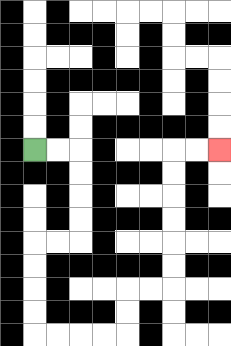{'start': '[1, 6]', 'end': '[9, 6]', 'path_directions': 'R,R,D,D,D,D,L,L,D,D,D,D,R,R,R,R,U,U,R,R,U,U,U,U,U,U,R,R', 'path_coordinates': '[[1, 6], [2, 6], [3, 6], [3, 7], [3, 8], [3, 9], [3, 10], [2, 10], [1, 10], [1, 11], [1, 12], [1, 13], [1, 14], [2, 14], [3, 14], [4, 14], [5, 14], [5, 13], [5, 12], [6, 12], [7, 12], [7, 11], [7, 10], [7, 9], [7, 8], [7, 7], [7, 6], [8, 6], [9, 6]]'}